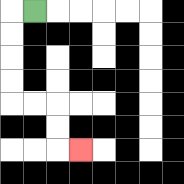{'start': '[1, 0]', 'end': '[3, 6]', 'path_directions': 'L,D,D,D,D,R,R,D,D,R', 'path_coordinates': '[[1, 0], [0, 0], [0, 1], [0, 2], [0, 3], [0, 4], [1, 4], [2, 4], [2, 5], [2, 6], [3, 6]]'}